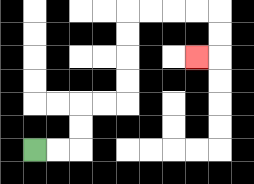{'start': '[1, 6]', 'end': '[8, 2]', 'path_directions': 'R,R,U,U,R,R,U,U,U,U,R,R,R,R,D,D,L', 'path_coordinates': '[[1, 6], [2, 6], [3, 6], [3, 5], [3, 4], [4, 4], [5, 4], [5, 3], [5, 2], [5, 1], [5, 0], [6, 0], [7, 0], [8, 0], [9, 0], [9, 1], [9, 2], [8, 2]]'}